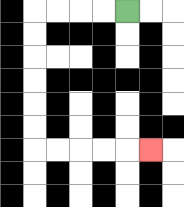{'start': '[5, 0]', 'end': '[6, 6]', 'path_directions': 'L,L,L,L,D,D,D,D,D,D,R,R,R,R,R', 'path_coordinates': '[[5, 0], [4, 0], [3, 0], [2, 0], [1, 0], [1, 1], [1, 2], [1, 3], [1, 4], [1, 5], [1, 6], [2, 6], [3, 6], [4, 6], [5, 6], [6, 6]]'}